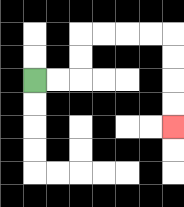{'start': '[1, 3]', 'end': '[7, 5]', 'path_directions': 'R,R,U,U,R,R,R,R,D,D,D,D', 'path_coordinates': '[[1, 3], [2, 3], [3, 3], [3, 2], [3, 1], [4, 1], [5, 1], [6, 1], [7, 1], [7, 2], [7, 3], [7, 4], [7, 5]]'}